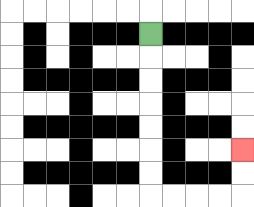{'start': '[6, 1]', 'end': '[10, 6]', 'path_directions': 'D,D,D,D,D,D,D,R,R,R,R,U,U', 'path_coordinates': '[[6, 1], [6, 2], [6, 3], [6, 4], [6, 5], [6, 6], [6, 7], [6, 8], [7, 8], [8, 8], [9, 8], [10, 8], [10, 7], [10, 6]]'}